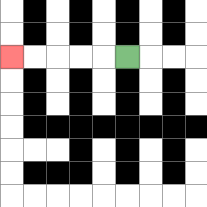{'start': '[5, 2]', 'end': '[0, 2]', 'path_directions': 'L,L,L,L,L', 'path_coordinates': '[[5, 2], [4, 2], [3, 2], [2, 2], [1, 2], [0, 2]]'}